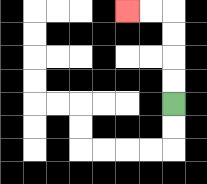{'start': '[7, 4]', 'end': '[5, 0]', 'path_directions': 'U,U,U,U,L,L', 'path_coordinates': '[[7, 4], [7, 3], [7, 2], [7, 1], [7, 0], [6, 0], [5, 0]]'}